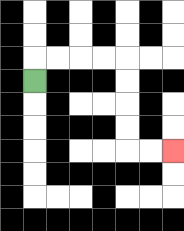{'start': '[1, 3]', 'end': '[7, 6]', 'path_directions': 'U,R,R,R,R,D,D,D,D,R,R', 'path_coordinates': '[[1, 3], [1, 2], [2, 2], [3, 2], [4, 2], [5, 2], [5, 3], [5, 4], [5, 5], [5, 6], [6, 6], [7, 6]]'}